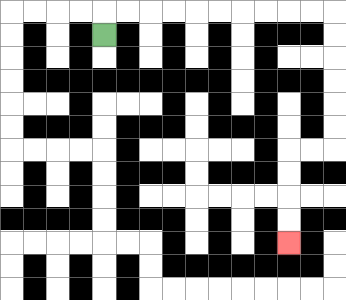{'start': '[4, 1]', 'end': '[12, 10]', 'path_directions': 'U,R,R,R,R,R,R,R,R,R,R,D,D,D,D,D,D,L,L,D,D,D,D', 'path_coordinates': '[[4, 1], [4, 0], [5, 0], [6, 0], [7, 0], [8, 0], [9, 0], [10, 0], [11, 0], [12, 0], [13, 0], [14, 0], [14, 1], [14, 2], [14, 3], [14, 4], [14, 5], [14, 6], [13, 6], [12, 6], [12, 7], [12, 8], [12, 9], [12, 10]]'}